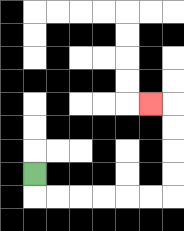{'start': '[1, 7]', 'end': '[6, 4]', 'path_directions': 'D,R,R,R,R,R,R,U,U,U,U,L', 'path_coordinates': '[[1, 7], [1, 8], [2, 8], [3, 8], [4, 8], [5, 8], [6, 8], [7, 8], [7, 7], [7, 6], [7, 5], [7, 4], [6, 4]]'}